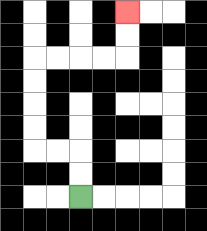{'start': '[3, 8]', 'end': '[5, 0]', 'path_directions': 'U,U,L,L,U,U,U,U,R,R,R,R,U,U', 'path_coordinates': '[[3, 8], [3, 7], [3, 6], [2, 6], [1, 6], [1, 5], [1, 4], [1, 3], [1, 2], [2, 2], [3, 2], [4, 2], [5, 2], [5, 1], [5, 0]]'}